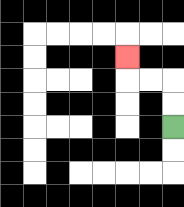{'start': '[7, 5]', 'end': '[5, 2]', 'path_directions': 'U,U,L,L,U', 'path_coordinates': '[[7, 5], [7, 4], [7, 3], [6, 3], [5, 3], [5, 2]]'}